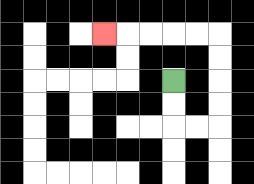{'start': '[7, 3]', 'end': '[4, 1]', 'path_directions': 'D,D,R,R,U,U,U,U,L,L,L,L,L', 'path_coordinates': '[[7, 3], [7, 4], [7, 5], [8, 5], [9, 5], [9, 4], [9, 3], [9, 2], [9, 1], [8, 1], [7, 1], [6, 1], [5, 1], [4, 1]]'}